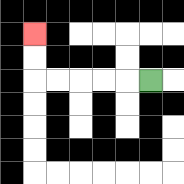{'start': '[6, 3]', 'end': '[1, 1]', 'path_directions': 'L,L,L,L,L,U,U', 'path_coordinates': '[[6, 3], [5, 3], [4, 3], [3, 3], [2, 3], [1, 3], [1, 2], [1, 1]]'}